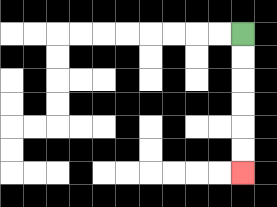{'start': '[10, 1]', 'end': '[10, 7]', 'path_directions': 'D,D,D,D,D,D', 'path_coordinates': '[[10, 1], [10, 2], [10, 3], [10, 4], [10, 5], [10, 6], [10, 7]]'}